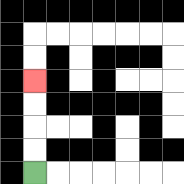{'start': '[1, 7]', 'end': '[1, 3]', 'path_directions': 'U,U,U,U', 'path_coordinates': '[[1, 7], [1, 6], [1, 5], [1, 4], [1, 3]]'}